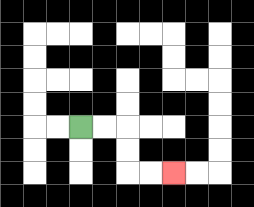{'start': '[3, 5]', 'end': '[7, 7]', 'path_directions': 'R,R,D,D,R,R', 'path_coordinates': '[[3, 5], [4, 5], [5, 5], [5, 6], [5, 7], [6, 7], [7, 7]]'}